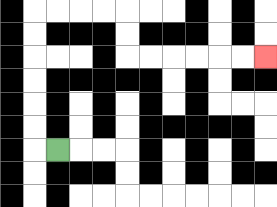{'start': '[2, 6]', 'end': '[11, 2]', 'path_directions': 'L,U,U,U,U,U,U,R,R,R,R,D,D,R,R,R,R,R,R', 'path_coordinates': '[[2, 6], [1, 6], [1, 5], [1, 4], [1, 3], [1, 2], [1, 1], [1, 0], [2, 0], [3, 0], [4, 0], [5, 0], [5, 1], [5, 2], [6, 2], [7, 2], [8, 2], [9, 2], [10, 2], [11, 2]]'}